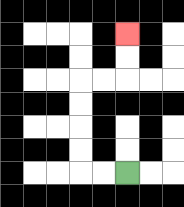{'start': '[5, 7]', 'end': '[5, 1]', 'path_directions': 'L,L,U,U,U,U,R,R,U,U', 'path_coordinates': '[[5, 7], [4, 7], [3, 7], [3, 6], [3, 5], [3, 4], [3, 3], [4, 3], [5, 3], [5, 2], [5, 1]]'}